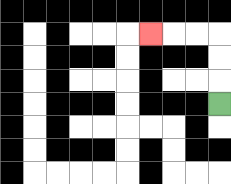{'start': '[9, 4]', 'end': '[6, 1]', 'path_directions': 'U,U,U,L,L,L', 'path_coordinates': '[[9, 4], [9, 3], [9, 2], [9, 1], [8, 1], [7, 1], [6, 1]]'}